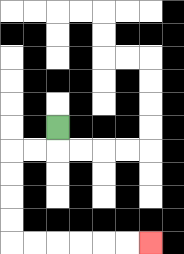{'start': '[2, 5]', 'end': '[6, 10]', 'path_directions': 'D,L,L,D,D,D,D,R,R,R,R,R,R', 'path_coordinates': '[[2, 5], [2, 6], [1, 6], [0, 6], [0, 7], [0, 8], [0, 9], [0, 10], [1, 10], [2, 10], [3, 10], [4, 10], [5, 10], [6, 10]]'}